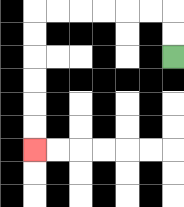{'start': '[7, 2]', 'end': '[1, 6]', 'path_directions': 'U,U,L,L,L,L,L,L,D,D,D,D,D,D', 'path_coordinates': '[[7, 2], [7, 1], [7, 0], [6, 0], [5, 0], [4, 0], [3, 0], [2, 0], [1, 0], [1, 1], [1, 2], [1, 3], [1, 4], [1, 5], [1, 6]]'}